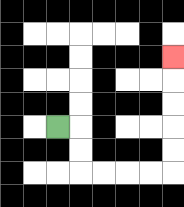{'start': '[2, 5]', 'end': '[7, 2]', 'path_directions': 'R,D,D,R,R,R,R,U,U,U,U,U', 'path_coordinates': '[[2, 5], [3, 5], [3, 6], [3, 7], [4, 7], [5, 7], [6, 7], [7, 7], [7, 6], [7, 5], [7, 4], [7, 3], [7, 2]]'}